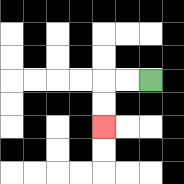{'start': '[6, 3]', 'end': '[4, 5]', 'path_directions': 'L,L,D,D', 'path_coordinates': '[[6, 3], [5, 3], [4, 3], [4, 4], [4, 5]]'}